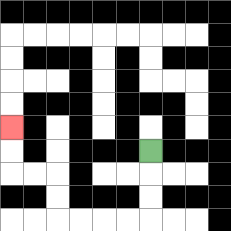{'start': '[6, 6]', 'end': '[0, 5]', 'path_directions': 'D,D,D,L,L,L,L,U,U,L,L,U,U', 'path_coordinates': '[[6, 6], [6, 7], [6, 8], [6, 9], [5, 9], [4, 9], [3, 9], [2, 9], [2, 8], [2, 7], [1, 7], [0, 7], [0, 6], [0, 5]]'}